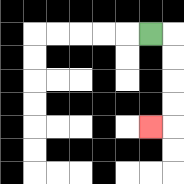{'start': '[6, 1]', 'end': '[6, 5]', 'path_directions': 'R,D,D,D,D,L', 'path_coordinates': '[[6, 1], [7, 1], [7, 2], [7, 3], [7, 4], [7, 5], [6, 5]]'}